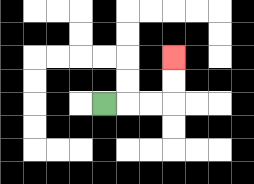{'start': '[4, 4]', 'end': '[7, 2]', 'path_directions': 'R,R,R,U,U', 'path_coordinates': '[[4, 4], [5, 4], [6, 4], [7, 4], [7, 3], [7, 2]]'}